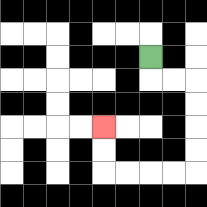{'start': '[6, 2]', 'end': '[4, 5]', 'path_directions': 'D,R,R,D,D,D,D,L,L,L,L,U,U', 'path_coordinates': '[[6, 2], [6, 3], [7, 3], [8, 3], [8, 4], [8, 5], [8, 6], [8, 7], [7, 7], [6, 7], [5, 7], [4, 7], [4, 6], [4, 5]]'}